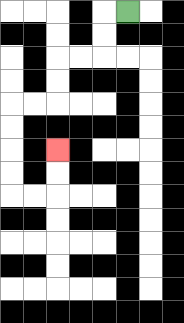{'start': '[5, 0]', 'end': '[2, 6]', 'path_directions': 'L,D,D,L,L,D,D,L,L,D,D,D,D,R,R,U,U', 'path_coordinates': '[[5, 0], [4, 0], [4, 1], [4, 2], [3, 2], [2, 2], [2, 3], [2, 4], [1, 4], [0, 4], [0, 5], [0, 6], [0, 7], [0, 8], [1, 8], [2, 8], [2, 7], [2, 6]]'}